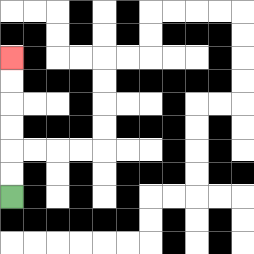{'start': '[0, 8]', 'end': '[0, 2]', 'path_directions': 'U,U,U,U,U,U', 'path_coordinates': '[[0, 8], [0, 7], [0, 6], [0, 5], [0, 4], [0, 3], [0, 2]]'}